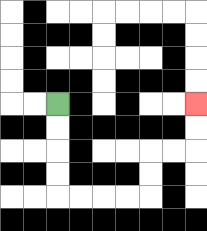{'start': '[2, 4]', 'end': '[8, 4]', 'path_directions': 'D,D,D,D,R,R,R,R,U,U,R,R,U,U', 'path_coordinates': '[[2, 4], [2, 5], [2, 6], [2, 7], [2, 8], [3, 8], [4, 8], [5, 8], [6, 8], [6, 7], [6, 6], [7, 6], [8, 6], [8, 5], [8, 4]]'}